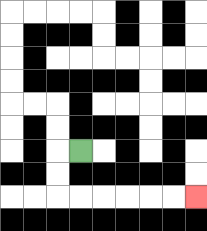{'start': '[3, 6]', 'end': '[8, 8]', 'path_directions': 'L,D,D,R,R,R,R,R,R', 'path_coordinates': '[[3, 6], [2, 6], [2, 7], [2, 8], [3, 8], [4, 8], [5, 8], [6, 8], [7, 8], [8, 8]]'}